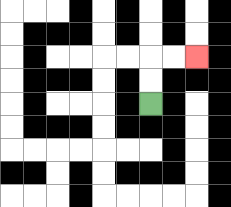{'start': '[6, 4]', 'end': '[8, 2]', 'path_directions': 'U,U,R,R', 'path_coordinates': '[[6, 4], [6, 3], [6, 2], [7, 2], [8, 2]]'}